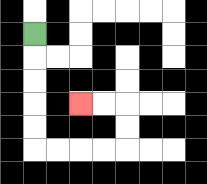{'start': '[1, 1]', 'end': '[3, 4]', 'path_directions': 'D,D,D,D,D,R,R,R,R,U,U,L,L', 'path_coordinates': '[[1, 1], [1, 2], [1, 3], [1, 4], [1, 5], [1, 6], [2, 6], [3, 6], [4, 6], [5, 6], [5, 5], [5, 4], [4, 4], [3, 4]]'}